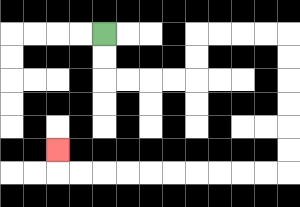{'start': '[4, 1]', 'end': '[2, 6]', 'path_directions': 'D,D,R,R,R,R,U,U,R,R,R,R,D,D,D,D,D,D,L,L,L,L,L,L,L,L,L,L,U', 'path_coordinates': '[[4, 1], [4, 2], [4, 3], [5, 3], [6, 3], [7, 3], [8, 3], [8, 2], [8, 1], [9, 1], [10, 1], [11, 1], [12, 1], [12, 2], [12, 3], [12, 4], [12, 5], [12, 6], [12, 7], [11, 7], [10, 7], [9, 7], [8, 7], [7, 7], [6, 7], [5, 7], [4, 7], [3, 7], [2, 7], [2, 6]]'}